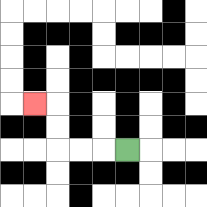{'start': '[5, 6]', 'end': '[1, 4]', 'path_directions': 'L,L,L,U,U,L', 'path_coordinates': '[[5, 6], [4, 6], [3, 6], [2, 6], [2, 5], [2, 4], [1, 4]]'}